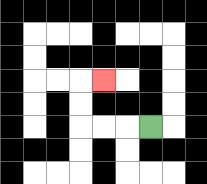{'start': '[6, 5]', 'end': '[4, 3]', 'path_directions': 'L,L,L,U,U,R', 'path_coordinates': '[[6, 5], [5, 5], [4, 5], [3, 5], [3, 4], [3, 3], [4, 3]]'}